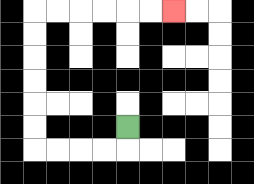{'start': '[5, 5]', 'end': '[7, 0]', 'path_directions': 'D,L,L,L,L,U,U,U,U,U,U,R,R,R,R,R,R', 'path_coordinates': '[[5, 5], [5, 6], [4, 6], [3, 6], [2, 6], [1, 6], [1, 5], [1, 4], [1, 3], [1, 2], [1, 1], [1, 0], [2, 0], [3, 0], [4, 0], [5, 0], [6, 0], [7, 0]]'}